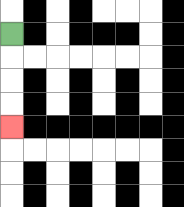{'start': '[0, 1]', 'end': '[0, 5]', 'path_directions': 'D,D,D,D', 'path_coordinates': '[[0, 1], [0, 2], [0, 3], [0, 4], [0, 5]]'}